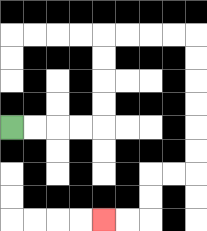{'start': '[0, 5]', 'end': '[4, 9]', 'path_directions': 'R,R,R,R,U,U,U,U,R,R,R,R,D,D,D,D,D,D,L,L,D,D,L,L', 'path_coordinates': '[[0, 5], [1, 5], [2, 5], [3, 5], [4, 5], [4, 4], [4, 3], [4, 2], [4, 1], [5, 1], [6, 1], [7, 1], [8, 1], [8, 2], [8, 3], [8, 4], [8, 5], [8, 6], [8, 7], [7, 7], [6, 7], [6, 8], [6, 9], [5, 9], [4, 9]]'}